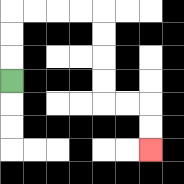{'start': '[0, 3]', 'end': '[6, 6]', 'path_directions': 'U,U,U,R,R,R,R,D,D,D,D,R,R,D,D', 'path_coordinates': '[[0, 3], [0, 2], [0, 1], [0, 0], [1, 0], [2, 0], [3, 0], [4, 0], [4, 1], [4, 2], [4, 3], [4, 4], [5, 4], [6, 4], [6, 5], [6, 6]]'}